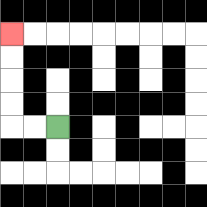{'start': '[2, 5]', 'end': '[0, 1]', 'path_directions': 'L,L,U,U,U,U', 'path_coordinates': '[[2, 5], [1, 5], [0, 5], [0, 4], [0, 3], [0, 2], [0, 1]]'}